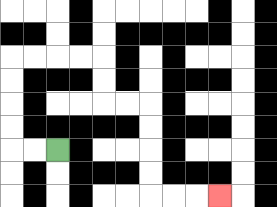{'start': '[2, 6]', 'end': '[9, 8]', 'path_directions': 'L,L,U,U,U,U,R,R,R,R,D,D,R,R,D,D,D,D,R,R,R', 'path_coordinates': '[[2, 6], [1, 6], [0, 6], [0, 5], [0, 4], [0, 3], [0, 2], [1, 2], [2, 2], [3, 2], [4, 2], [4, 3], [4, 4], [5, 4], [6, 4], [6, 5], [6, 6], [6, 7], [6, 8], [7, 8], [8, 8], [9, 8]]'}